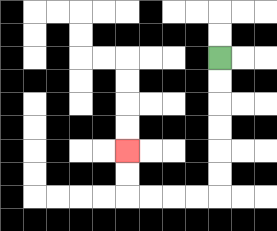{'start': '[9, 2]', 'end': '[5, 6]', 'path_directions': 'D,D,D,D,D,D,L,L,L,L,U,U', 'path_coordinates': '[[9, 2], [9, 3], [9, 4], [9, 5], [9, 6], [9, 7], [9, 8], [8, 8], [7, 8], [6, 8], [5, 8], [5, 7], [5, 6]]'}